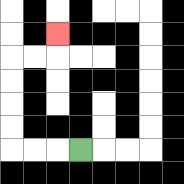{'start': '[3, 6]', 'end': '[2, 1]', 'path_directions': 'L,L,L,U,U,U,U,R,R,U', 'path_coordinates': '[[3, 6], [2, 6], [1, 6], [0, 6], [0, 5], [0, 4], [0, 3], [0, 2], [1, 2], [2, 2], [2, 1]]'}